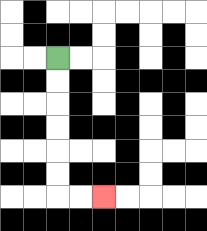{'start': '[2, 2]', 'end': '[4, 8]', 'path_directions': 'D,D,D,D,D,D,R,R', 'path_coordinates': '[[2, 2], [2, 3], [2, 4], [2, 5], [2, 6], [2, 7], [2, 8], [3, 8], [4, 8]]'}